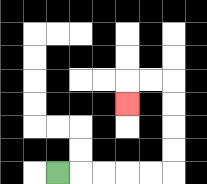{'start': '[2, 7]', 'end': '[5, 4]', 'path_directions': 'R,R,R,R,R,U,U,U,U,L,L,D', 'path_coordinates': '[[2, 7], [3, 7], [4, 7], [5, 7], [6, 7], [7, 7], [7, 6], [7, 5], [7, 4], [7, 3], [6, 3], [5, 3], [5, 4]]'}